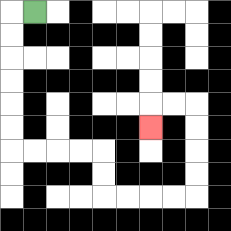{'start': '[1, 0]', 'end': '[6, 5]', 'path_directions': 'L,D,D,D,D,D,D,R,R,R,R,D,D,R,R,R,R,U,U,U,U,L,L,D', 'path_coordinates': '[[1, 0], [0, 0], [0, 1], [0, 2], [0, 3], [0, 4], [0, 5], [0, 6], [1, 6], [2, 6], [3, 6], [4, 6], [4, 7], [4, 8], [5, 8], [6, 8], [7, 8], [8, 8], [8, 7], [8, 6], [8, 5], [8, 4], [7, 4], [6, 4], [6, 5]]'}